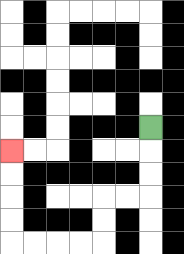{'start': '[6, 5]', 'end': '[0, 6]', 'path_directions': 'D,D,D,L,L,D,D,L,L,L,L,U,U,U,U', 'path_coordinates': '[[6, 5], [6, 6], [6, 7], [6, 8], [5, 8], [4, 8], [4, 9], [4, 10], [3, 10], [2, 10], [1, 10], [0, 10], [0, 9], [0, 8], [0, 7], [0, 6]]'}